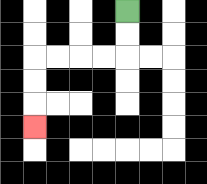{'start': '[5, 0]', 'end': '[1, 5]', 'path_directions': 'D,D,L,L,L,L,D,D,D', 'path_coordinates': '[[5, 0], [5, 1], [5, 2], [4, 2], [3, 2], [2, 2], [1, 2], [1, 3], [1, 4], [1, 5]]'}